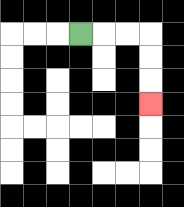{'start': '[3, 1]', 'end': '[6, 4]', 'path_directions': 'R,R,R,D,D,D', 'path_coordinates': '[[3, 1], [4, 1], [5, 1], [6, 1], [6, 2], [6, 3], [6, 4]]'}